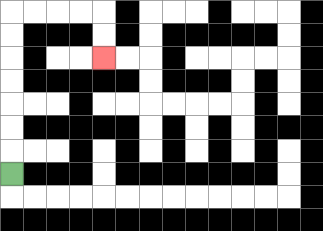{'start': '[0, 7]', 'end': '[4, 2]', 'path_directions': 'U,U,U,U,U,U,U,R,R,R,R,D,D', 'path_coordinates': '[[0, 7], [0, 6], [0, 5], [0, 4], [0, 3], [0, 2], [0, 1], [0, 0], [1, 0], [2, 0], [3, 0], [4, 0], [4, 1], [4, 2]]'}